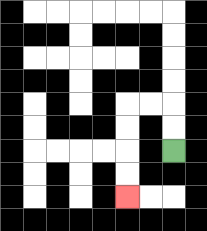{'start': '[7, 6]', 'end': '[5, 8]', 'path_directions': 'U,U,L,L,D,D,D,D', 'path_coordinates': '[[7, 6], [7, 5], [7, 4], [6, 4], [5, 4], [5, 5], [5, 6], [5, 7], [5, 8]]'}